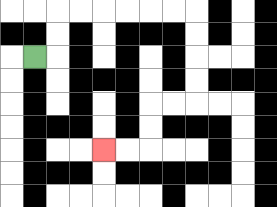{'start': '[1, 2]', 'end': '[4, 6]', 'path_directions': 'R,U,U,R,R,R,R,R,R,D,D,D,D,L,L,D,D,L,L', 'path_coordinates': '[[1, 2], [2, 2], [2, 1], [2, 0], [3, 0], [4, 0], [5, 0], [6, 0], [7, 0], [8, 0], [8, 1], [8, 2], [8, 3], [8, 4], [7, 4], [6, 4], [6, 5], [6, 6], [5, 6], [4, 6]]'}